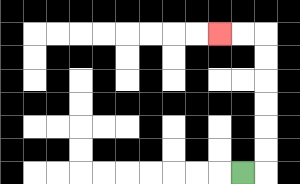{'start': '[10, 7]', 'end': '[9, 1]', 'path_directions': 'R,U,U,U,U,U,U,L,L', 'path_coordinates': '[[10, 7], [11, 7], [11, 6], [11, 5], [11, 4], [11, 3], [11, 2], [11, 1], [10, 1], [9, 1]]'}